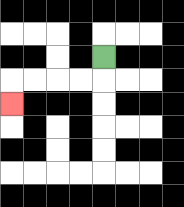{'start': '[4, 2]', 'end': '[0, 4]', 'path_directions': 'D,L,L,L,L,D', 'path_coordinates': '[[4, 2], [4, 3], [3, 3], [2, 3], [1, 3], [0, 3], [0, 4]]'}